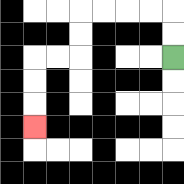{'start': '[7, 2]', 'end': '[1, 5]', 'path_directions': 'U,U,L,L,L,L,D,D,L,L,D,D,D', 'path_coordinates': '[[7, 2], [7, 1], [7, 0], [6, 0], [5, 0], [4, 0], [3, 0], [3, 1], [3, 2], [2, 2], [1, 2], [1, 3], [1, 4], [1, 5]]'}